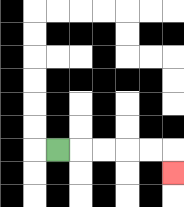{'start': '[2, 6]', 'end': '[7, 7]', 'path_directions': 'R,R,R,R,R,D', 'path_coordinates': '[[2, 6], [3, 6], [4, 6], [5, 6], [6, 6], [7, 6], [7, 7]]'}